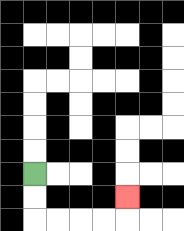{'start': '[1, 7]', 'end': '[5, 8]', 'path_directions': 'D,D,R,R,R,R,U', 'path_coordinates': '[[1, 7], [1, 8], [1, 9], [2, 9], [3, 9], [4, 9], [5, 9], [5, 8]]'}